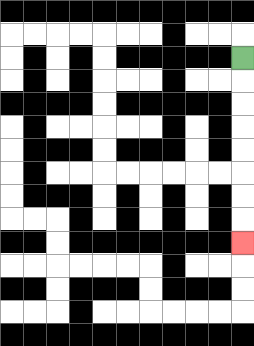{'start': '[10, 2]', 'end': '[10, 10]', 'path_directions': 'D,D,D,D,D,D,D,D', 'path_coordinates': '[[10, 2], [10, 3], [10, 4], [10, 5], [10, 6], [10, 7], [10, 8], [10, 9], [10, 10]]'}